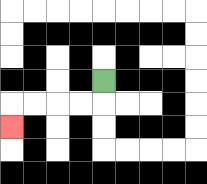{'start': '[4, 3]', 'end': '[0, 5]', 'path_directions': 'D,L,L,L,L,D', 'path_coordinates': '[[4, 3], [4, 4], [3, 4], [2, 4], [1, 4], [0, 4], [0, 5]]'}